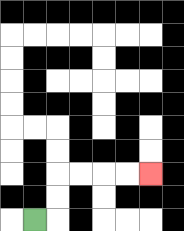{'start': '[1, 9]', 'end': '[6, 7]', 'path_directions': 'R,U,U,R,R,R,R', 'path_coordinates': '[[1, 9], [2, 9], [2, 8], [2, 7], [3, 7], [4, 7], [5, 7], [6, 7]]'}